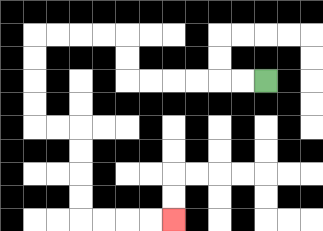{'start': '[11, 3]', 'end': '[7, 9]', 'path_directions': 'L,L,L,L,L,L,U,U,L,L,L,L,D,D,D,D,R,R,D,D,D,D,R,R,R,R', 'path_coordinates': '[[11, 3], [10, 3], [9, 3], [8, 3], [7, 3], [6, 3], [5, 3], [5, 2], [5, 1], [4, 1], [3, 1], [2, 1], [1, 1], [1, 2], [1, 3], [1, 4], [1, 5], [2, 5], [3, 5], [3, 6], [3, 7], [3, 8], [3, 9], [4, 9], [5, 9], [6, 9], [7, 9]]'}